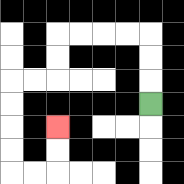{'start': '[6, 4]', 'end': '[2, 5]', 'path_directions': 'U,U,U,L,L,L,L,D,D,L,L,D,D,D,D,R,R,U,U', 'path_coordinates': '[[6, 4], [6, 3], [6, 2], [6, 1], [5, 1], [4, 1], [3, 1], [2, 1], [2, 2], [2, 3], [1, 3], [0, 3], [0, 4], [0, 5], [0, 6], [0, 7], [1, 7], [2, 7], [2, 6], [2, 5]]'}